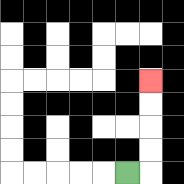{'start': '[5, 7]', 'end': '[6, 3]', 'path_directions': 'R,U,U,U,U', 'path_coordinates': '[[5, 7], [6, 7], [6, 6], [6, 5], [6, 4], [6, 3]]'}